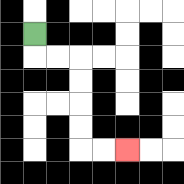{'start': '[1, 1]', 'end': '[5, 6]', 'path_directions': 'D,R,R,D,D,D,D,R,R', 'path_coordinates': '[[1, 1], [1, 2], [2, 2], [3, 2], [3, 3], [3, 4], [3, 5], [3, 6], [4, 6], [5, 6]]'}